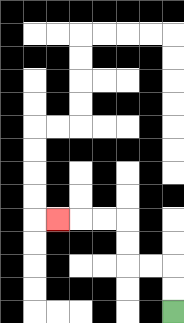{'start': '[7, 13]', 'end': '[2, 9]', 'path_directions': 'U,U,L,L,U,U,L,L,L', 'path_coordinates': '[[7, 13], [7, 12], [7, 11], [6, 11], [5, 11], [5, 10], [5, 9], [4, 9], [3, 9], [2, 9]]'}